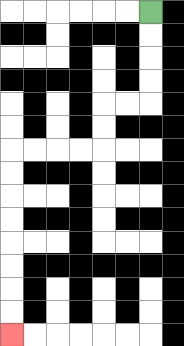{'start': '[6, 0]', 'end': '[0, 14]', 'path_directions': 'D,D,D,D,L,L,D,D,L,L,L,L,D,D,D,D,D,D,D,D', 'path_coordinates': '[[6, 0], [6, 1], [6, 2], [6, 3], [6, 4], [5, 4], [4, 4], [4, 5], [4, 6], [3, 6], [2, 6], [1, 6], [0, 6], [0, 7], [0, 8], [0, 9], [0, 10], [0, 11], [0, 12], [0, 13], [0, 14]]'}